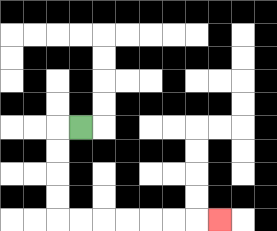{'start': '[3, 5]', 'end': '[9, 9]', 'path_directions': 'L,D,D,D,D,R,R,R,R,R,R,R', 'path_coordinates': '[[3, 5], [2, 5], [2, 6], [2, 7], [2, 8], [2, 9], [3, 9], [4, 9], [5, 9], [6, 9], [7, 9], [8, 9], [9, 9]]'}